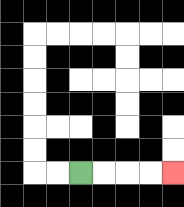{'start': '[3, 7]', 'end': '[7, 7]', 'path_directions': 'R,R,R,R', 'path_coordinates': '[[3, 7], [4, 7], [5, 7], [6, 7], [7, 7]]'}